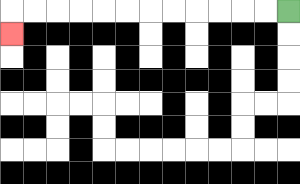{'start': '[12, 0]', 'end': '[0, 1]', 'path_directions': 'L,L,L,L,L,L,L,L,L,L,L,L,D', 'path_coordinates': '[[12, 0], [11, 0], [10, 0], [9, 0], [8, 0], [7, 0], [6, 0], [5, 0], [4, 0], [3, 0], [2, 0], [1, 0], [0, 0], [0, 1]]'}